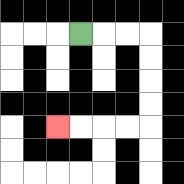{'start': '[3, 1]', 'end': '[2, 5]', 'path_directions': 'R,R,R,D,D,D,D,L,L,L,L', 'path_coordinates': '[[3, 1], [4, 1], [5, 1], [6, 1], [6, 2], [6, 3], [6, 4], [6, 5], [5, 5], [4, 5], [3, 5], [2, 5]]'}